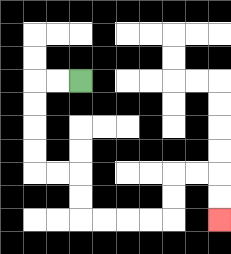{'start': '[3, 3]', 'end': '[9, 9]', 'path_directions': 'L,L,D,D,D,D,R,R,D,D,R,R,R,R,U,U,R,R,D,D', 'path_coordinates': '[[3, 3], [2, 3], [1, 3], [1, 4], [1, 5], [1, 6], [1, 7], [2, 7], [3, 7], [3, 8], [3, 9], [4, 9], [5, 9], [6, 9], [7, 9], [7, 8], [7, 7], [8, 7], [9, 7], [9, 8], [9, 9]]'}